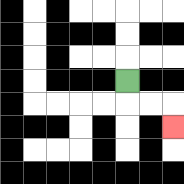{'start': '[5, 3]', 'end': '[7, 5]', 'path_directions': 'D,R,R,D', 'path_coordinates': '[[5, 3], [5, 4], [6, 4], [7, 4], [7, 5]]'}